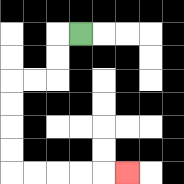{'start': '[3, 1]', 'end': '[5, 7]', 'path_directions': 'L,D,D,L,L,D,D,D,D,R,R,R,R,R', 'path_coordinates': '[[3, 1], [2, 1], [2, 2], [2, 3], [1, 3], [0, 3], [0, 4], [0, 5], [0, 6], [0, 7], [1, 7], [2, 7], [3, 7], [4, 7], [5, 7]]'}